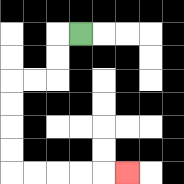{'start': '[3, 1]', 'end': '[5, 7]', 'path_directions': 'L,D,D,L,L,D,D,D,D,R,R,R,R,R', 'path_coordinates': '[[3, 1], [2, 1], [2, 2], [2, 3], [1, 3], [0, 3], [0, 4], [0, 5], [0, 6], [0, 7], [1, 7], [2, 7], [3, 7], [4, 7], [5, 7]]'}